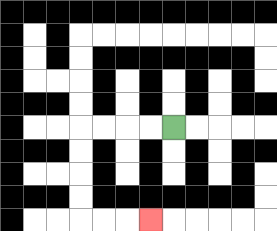{'start': '[7, 5]', 'end': '[6, 9]', 'path_directions': 'L,L,L,L,D,D,D,D,R,R,R', 'path_coordinates': '[[7, 5], [6, 5], [5, 5], [4, 5], [3, 5], [3, 6], [3, 7], [3, 8], [3, 9], [4, 9], [5, 9], [6, 9]]'}